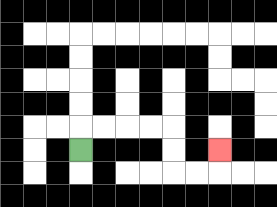{'start': '[3, 6]', 'end': '[9, 6]', 'path_directions': 'U,R,R,R,R,D,D,R,R,U', 'path_coordinates': '[[3, 6], [3, 5], [4, 5], [5, 5], [6, 5], [7, 5], [7, 6], [7, 7], [8, 7], [9, 7], [9, 6]]'}